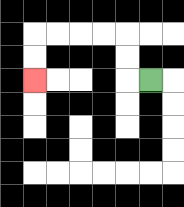{'start': '[6, 3]', 'end': '[1, 3]', 'path_directions': 'L,U,U,L,L,L,L,D,D', 'path_coordinates': '[[6, 3], [5, 3], [5, 2], [5, 1], [4, 1], [3, 1], [2, 1], [1, 1], [1, 2], [1, 3]]'}